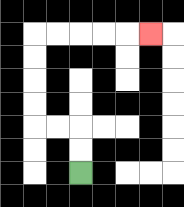{'start': '[3, 7]', 'end': '[6, 1]', 'path_directions': 'U,U,L,L,U,U,U,U,R,R,R,R,R', 'path_coordinates': '[[3, 7], [3, 6], [3, 5], [2, 5], [1, 5], [1, 4], [1, 3], [1, 2], [1, 1], [2, 1], [3, 1], [4, 1], [5, 1], [6, 1]]'}